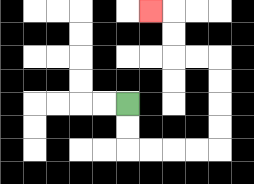{'start': '[5, 4]', 'end': '[6, 0]', 'path_directions': 'D,D,R,R,R,R,U,U,U,U,L,L,U,U,L', 'path_coordinates': '[[5, 4], [5, 5], [5, 6], [6, 6], [7, 6], [8, 6], [9, 6], [9, 5], [9, 4], [9, 3], [9, 2], [8, 2], [7, 2], [7, 1], [7, 0], [6, 0]]'}